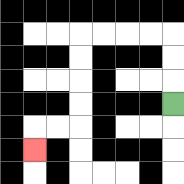{'start': '[7, 4]', 'end': '[1, 6]', 'path_directions': 'U,U,U,L,L,L,L,D,D,D,D,L,L,D', 'path_coordinates': '[[7, 4], [7, 3], [7, 2], [7, 1], [6, 1], [5, 1], [4, 1], [3, 1], [3, 2], [3, 3], [3, 4], [3, 5], [2, 5], [1, 5], [1, 6]]'}